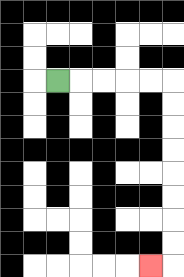{'start': '[2, 3]', 'end': '[6, 11]', 'path_directions': 'R,R,R,R,R,D,D,D,D,D,D,D,D,L', 'path_coordinates': '[[2, 3], [3, 3], [4, 3], [5, 3], [6, 3], [7, 3], [7, 4], [7, 5], [7, 6], [7, 7], [7, 8], [7, 9], [7, 10], [7, 11], [6, 11]]'}